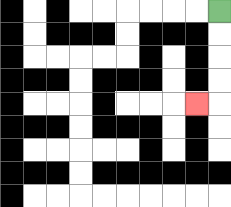{'start': '[9, 0]', 'end': '[8, 4]', 'path_directions': 'D,D,D,D,L', 'path_coordinates': '[[9, 0], [9, 1], [9, 2], [9, 3], [9, 4], [8, 4]]'}